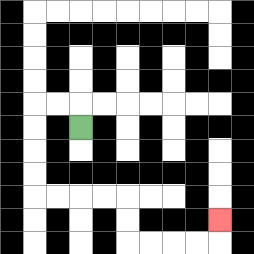{'start': '[3, 5]', 'end': '[9, 9]', 'path_directions': 'U,L,L,D,D,D,D,R,R,R,R,D,D,R,R,R,R,U', 'path_coordinates': '[[3, 5], [3, 4], [2, 4], [1, 4], [1, 5], [1, 6], [1, 7], [1, 8], [2, 8], [3, 8], [4, 8], [5, 8], [5, 9], [5, 10], [6, 10], [7, 10], [8, 10], [9, 10], [9, 9]]'}